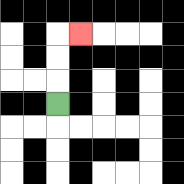{'start': '[2, 4]', 'end': '[3, 1]', 'path_directions': 'U,U,U,R', 'path_coordinates': '[[2, 4], [2, 3], [2, 2], [2, 1], [3, 1]]'}